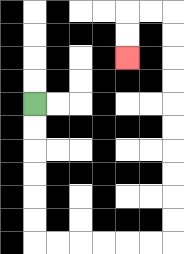{'start': '[1, 4]', 'end': '[5, 2]', 'path_directions': 'D,D,D,D,D,D,R,R,R,R,R,R,U,U,U,U,U,U,U,U,U,U,L,L,D,D', 'path_coordinates': '[[1, 4], [1, 5], [1, 6], [1, 7], [1, 8], [1, 9], [1, 10], [2, 10], [3, 10], [4, 10], [5, 10], [6, 10], [7, 10], [7, 9], [7, 8], [7, 7], [7, 6], [7, 5], [7, 4], [7, 3], [7, 2], [7, 1], [7, 0], [6, 0], [5, 0], [5, 1], [5, 2]]'}